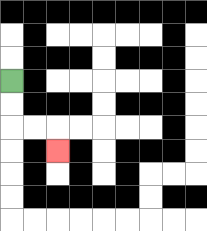{'start': '[0, 3]', 'end': '[2, 6]', 'path_directions': 'D,D,R,R,D', 'path_coordinates': '[[0, 3], [0, 4], [0, 5], [1, 5], [2, 5], [2, 6]]'}